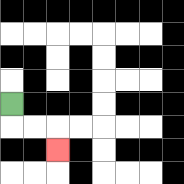{'start': '[0, 4]', 'end': '[2, 6]', 'path_directions': 'D,R,R,D', 'path_coordinates': '[[0, 4], [0, 5], [1, 5], [2, 5], [2, 6]]'}